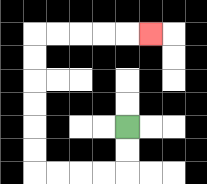{'start': '[5, 5]', 'end': '[6, 1]', 'path_directions': 'D,D,L,L,L,L,U,U,U,U,U,U,R,R,R,R,R', 'path_coordinates': '[[5, 5], [5, 6], [5, 7], [4, 7], [3, 7], [2, 7], [1, 7], [1, 6], [1, 5], [1, 4], [1, 3], [1, 2], [1, 1], [2, 1], [3, 1], [4, 1], [5, 1], [6, 1]]'}